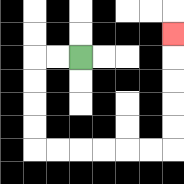{'start': '[3, 2]', 'end': '[7, 1]', 'path_directions': 'L,L,D,D,D,D,R,R,R,R,R,R,U,U,U,U,U', 'path_coordinates': '[[3, 2], [2, 2], [1, 2], [1, 3], [1, 4], [1, 5], [1, 6], [2, 6], [3, 6], [4, 6], [5, 6], [6, 6], [7, 6], [7, 5], [7, 4], [7, 3], [7, 2], [7, 1]]'}